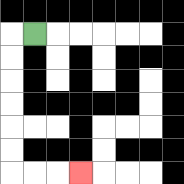{'start': '[1, 1]', 'end': '[3, 7]', 'path_directions': 'L,D,D,D,D,D,D,R,R,R', 'path_coordinates': '[[1, 1], [0, 1], [0, 2], [0, 3], [0, 4], [0, 5], [0, 6], [0, 7], [1, 7], [2, 7], [3, 7]]'}